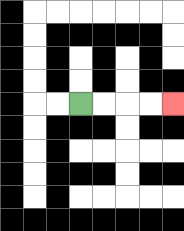{'start': '[3, 4]', 'end': '[7, 4]', 'path_directions': 'R,R,R,R', 'path_coordinates': '[[3, 4], [4, 4], [5, 4], [6, 4], [7, 4]]'}